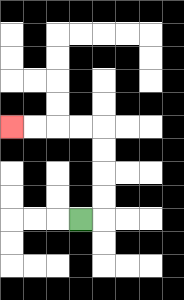{'start': '[3, 9]', 'end': '[0, 5]', 'path_directions': 'R,U,U,U,U,L,L,L,L', 'path_coordinates': '[[3, 9], [4, 9], [4, 8], [4, 7], [4, 6], [4, 5], [3, 5], [2, 5], [1, 5], [0, 5]]'}